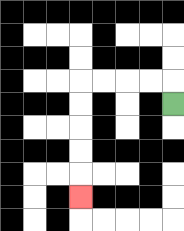{'start': '[7, 4]', 'end': '[3, 8]', 'path_directions': 'U,L,L,L,L,D,D,D,D,D', 'path_coordinates': '[[7, 4], [7, 3], [6, 3], [5, 3], [4, 3], [3, 3], [3, 4], [3, 5], [3, 6], [3, 7], [3, 8]]'}